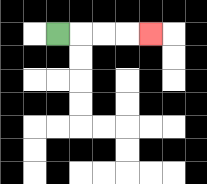{'start': '[2, 1]', 'end': '[6, 1]', 'path_directions': 'R,R,R,R', 'path_coordinates': '[[2, 1], [3, 1], [4, 1], [5, 1], [6, 1]]'}